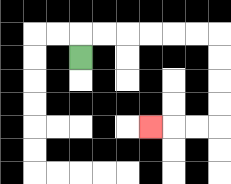{'start': '[3, 2]', 'end': '[6, 5]', 'path_directions': 'U,R,R,R,R,R,R,D,D,D,D,L,L,L', 'path_coordinates': '[[3, 2], [3, 1], [4, 1], [5, 1], [6, 1], [7, 1], [8, 1], [9, 1], [9, 2], [9, 3], [9, 4], [9, 5], [8, 5], [7, 5], [6, 5]]'}